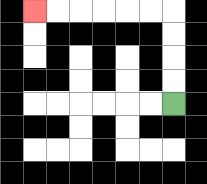{'start': '[7, 4]', 'end': '[1, 0]', 'path_directions': 'U,U,U,U,L,L,L,L,L,L', 'path_coordinates': '[[7, 4], [7, 3], [7, 2], [7, 1], [7, 0], [6, 0], [5, 0], [4, 0], [3, 0], [2, 0], [1, 0]]'}